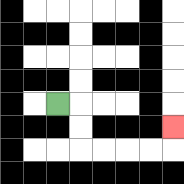{'start': '[2, 4]', 'end': '[7, 5]', 'path_directions': 'R,D,D,R,R,R,R,U', 'path_coordinates': '[[2, 4], [3, 4], [3, 5], [3, 6], [4, 6], [5, 6], [6, 6], [7, 6], [7, 5]]'}